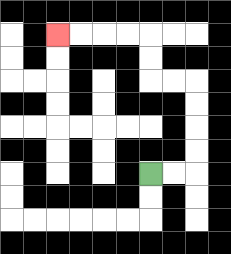{'start': '[6, 7]', 'end': '[2, 1]', 'path_directions': 'R,R,U,U,U,U,L,L,U,U,L,L,L,L', 'path_coordinates': '[[6, 7], [7, 7], [8, 7], [8, 6], [8, 5], [8, 4], [8, 3], [7, 3], [6, 3], [6, 2], [6, 1], [5, 1], [4, 1], [3, 1], [2, 1]]'}